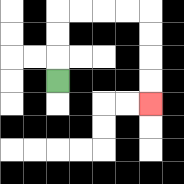{'start': '[2, 3]', 'end': '[6, 4]', 'path_directions': 'U,U,U,R,R,R,R,D,D,D,D', 'path_coordinates': '[[2, 3], [2, 2], [2, 1], [2, 0], [3, 0], [4, 0], [5, 0], [6, 0], [6, 1], [6, 2], [6, 3], [6, 4]]'}